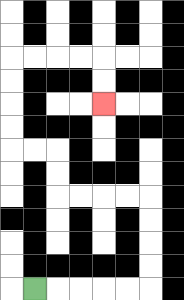{'start': '[1, 12]', 'end': '[4, 4]', 'path_directions': 'R,R,R,R,R,U,U,U,U,L,L,L,L,U,U,L,L,U,U,U,U,R,R,R,R,D,D', 'path_coordinates': '[[1, 12], [2, 12], [3, 12], [4, 12], [5, 12], [6, 12], [6, 11], [6, 10], [6, 9], [6, 8], [5, 8], [4, 8], [3, 8], [2, 8], [2, 7], [2, 6], [1, 6], [0, 6], [0, 5], [0, 4], [0, 3], [0, 2], [1, 2], [2, 2], [3, 2], [4, 2], [4, 3], [4, 4]]'}